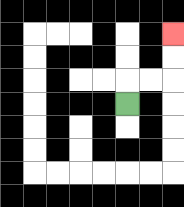{'start': '[5, 4]', 'end': '[7, 1]', 'path_directions': 'U,R,R,U,U', 'path_coordinates': '[[5, 4], [5, 3], [6, 3], [7, 3], [7, 2], [7, 1]]'}